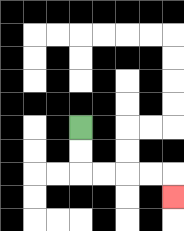{'start': '[3, 5]', 'end': '[7, 8]', 'path_directions': 'D,D,R,R,R,R,D', 'path_coordinates': '[[3, 5], [3, 6], [3, 7], [4, 7], [5, 7], [6, 7], [7, 7], [7, 8]]'}